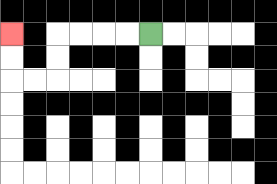{'start': '[6, 1]', 'end': '[0, 1]', 'path_directions': 'L,L,L,L,D,D,L,L,U,U', 'path_coordinates': '[[6, 1], [5, 1], [4, 1], [3, 1], [2, 1], [2, 2], [2, 3], [1, 3], [0, 3], [0, 2], [0, 1]]'}